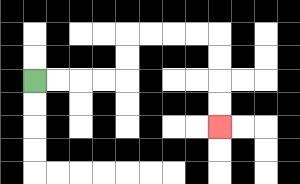{'start': '[1, 3]', 'end': '[9, 5]', 'path_directions': 'R,R,R,R,U,U,R,R,R,R,D,D,D,D', 'path_coordinates': '[[1, 3], [2, 3], [3, 3], [4, 3], [5, 3], [5, 2], [5, 1], [6, 1], [7, 1], [8, 1], [9, 1], [9, 2], [9, 3], [9, 4], [9, 5]]'}